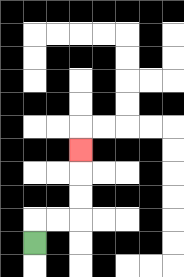{'start': '[1, 10]', 'end': '[3, 6]', 'path_directions': 'U,R,R,U,U,U', 'path_coordinates': '[[1, 10], [1, 9], [2, 9], [3, 9], [3, 8], [3, 7], [3, 6]]'}